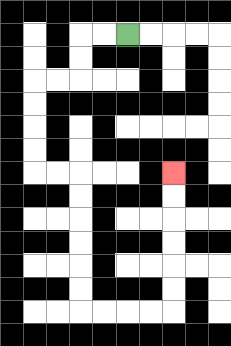{'start': '[5, 1]', 'end': '[7, 7]', 'path_directions': 'L,L,D,D,L,L,D,D,D,D,R,R,D,D,D,D,D,D,R,R,R,R,U,U,U,U,U,U', 'path_coordinates': '[[5, 1], [4, 1], [3, 1], [3, 2], [3, 3], [2, 3], [1, 3], [1, 4], [1, 5], [1, 6], [1, 7], [2, 7], [3, 7], [3, 8], [3, 9], [3, 10], [3, 11], [3, 12], [3, 13], [4, 13], [5, 13], [6, 13], [7, 13], [7, 12], [7, 11], [7, 10], [7, 9], [7, 8], [7, 7]]'}